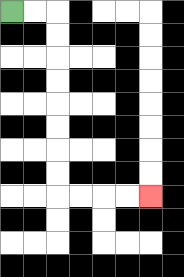{'start': '[0, 0]', 'end': '[6, 8]', 'path_directions': 'R,R,D,D,D,D,D,D,D,D,R,R,R,R', 'path_coordinates': '[[0, 0], [1, 0], [2, 0], [2, 1], [2, 2], [2, 3], [2, 4], [2, 5], [2, 6], [2, 7], [2, 8], [3, 8], [4, 8], [5, 8], [6, 8]]'}